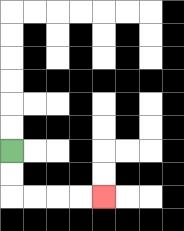{'start': '[0, 6]', 'end': '[4, 8]', 'path_directions': 'D,D,R,R,R,R', 'path_coordinates': '[[0, 6], [0, 7], [0, 8], [1, 8], [2, 8], [3, 8], [4, 8]]'}